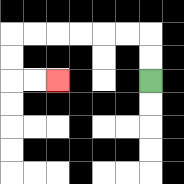{'start': '[6, 3]', 'end': '[2, 3]', 'path_directions': 'U,U,L,L,L,L,L,L,D,D,R,R', 'path_coordinates': '[[6, 3], [6, 2], [6, 1], [5, 1], [4, 1], [3, 1], [2, 1], [1, 1], [0, 1], [0, 2], [0, 3], [1, 3], [2, 3]]'}